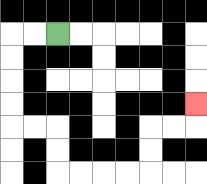{'start': '[2, 1]', 'end': '[8, 4]', 'path_directions': 'L,L,D,D,D,D,R,R,D,D,R,R,R,R,U,U,R,R,U', 'path_coordinates': '[[2, 1], [1, 1], [0, 1], [0, 2], [0, 3], [0, 4], [0, 5], [1, 5], [2, 5], [2, 6], [2, 7], [3, 7], [4, 7], [5, 7], [6, 7], [6, 6], [6, 5], [7, 5], [8, 5], [8, 4]]'}